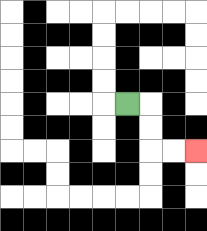{'start': '[5, 4]', 'end': '[8, 6]', 'path_directions': 'R,D,D,R,R', 'path_coordinates': '[[5, 4], [6, 4], [6, 5], [6, 6], [7, 6], [8, 6]]'}